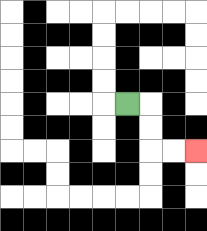{'start': '[5, 4]', 'end': '[8, 6]', 'path_directions': 'R,D,D,R,R', 'path_coordinates': '[[5, 4], [6, 4], [6, 5], [6, 6], [7, 6], [8, 6]]'}